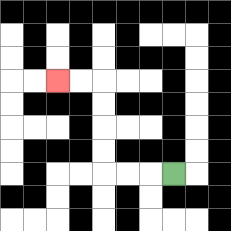{'start': '[7, 7]', 'end': '[2, 3]', 'path_directions': 'L,L,L,U,U,U,U,L,L', 'path_coordinates': '[[7, 7], [6, 7], [5, 7], [4, 7], [4, 6], [4, 5], [4, 4], [4, 3], [3, 3], [2, 3]]'}